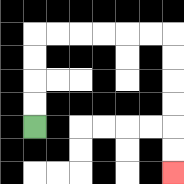{'start': '[1, 5]', 'end': '[7, 7]', 'path_directions': 'U,U,U,U,R,R,R,R,R,R,D,D,D,D,D,D', 'path_coordinates': '[[1, 5], [1, 4], [1, 3], [1, 2], [1, 1], [2, 1], [3, 1], [4, 1], [5, 1], [6, 1], [7, 1], [7, 2], [7, 3], [7, 4], [7, 5], [7, 6], [7, 7]]'}